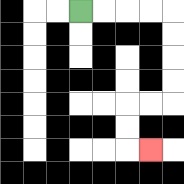{'start': '[3, 0]', 'end': '[6, 6]', 'path_directions': 'R,R,R,R,D,D,D,D,L,L,D,D,R', 'path_coordinates': '[[3, 0], [4, 0], [5, 0], [6, 0], [7, 0], [7, 1], [7, 2], [7, 3], [7, 4], [6, 4], [5, 4], [5, 5], [5, 6], [6, 6]]'}